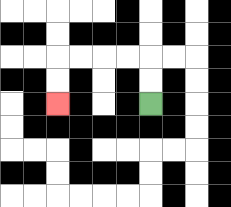{'start': '[6, 4]', 'end': '[2, 4]', 'path_directions': 'U,U,L,L,L,L,D,D', 'path_coordinates': '[[6, 4], [6, 3], [6, 2], [5, 2], [4, 2], [3, 2], [2, 2], [2, 3], [2, 4]]'}